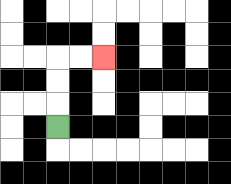{'start': '[2, 5]', 'end': '[4, 2]', 'path_directions': 'U,U,U,R,R', 'path_coordinates': '[[2, 5], [2, 4], [2, 3], [2, 2], [3, 2], [4, 2]]'}